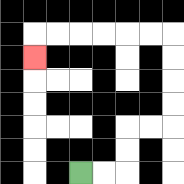{'start': '[3, 7]', 'end': '[1, 2]', 'path_directions': 'R,R,U,U,R,R,U,U,U,U,L,L,L,L,L,L,D', 'path_coordinates': '[[3, 7], [4, 7], [5, 7], [5, 6], [5, 5], [6, 5], [7, 5], [7, 4], [7, 3], [7, 2], [7, 1], [6, 1], [5, 1], [4, 1], [3, 1], [2, 1], [1, 1], [1, 2]]'}